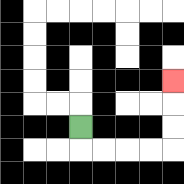{'start': '[3, 5]', 'end': '[7, 3]', 'path_directions': 'D,R,R,R,R,U,U,U', 'path_coordinates': '[[3, 5], [3, 6], [4, 6], [5, 6], [6, 6], [7, 6], [7, 5], [7, 4], [7, 3]]'}